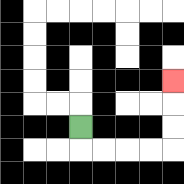{'start': '[3, 5]', 'end': '[7, 3]', 'path_directions': 'D,R,R,R,R,U,U,U', 'path_coordinates': '[[3, 5], [3, 6], [4, 6], [5, 6], [6, 6], [7, 6], [7, 5], [7, 4], [7, 3]]'}